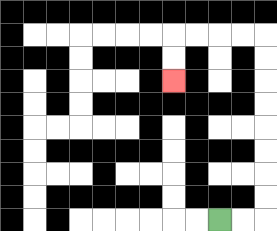{'start': '[9, 9]', 'end': '[7, 3]', 'path_directions': 'R,R,U,U,U,U,U,U,U,U,L,L,L,L,D,D', 'path_coordinates': '[[9, 9], [10, 9], [11, 9], [11, 8], [11, 7], [11, 6], [11, 5], [11, 4], [11, 3], [11, 2], [11, 1], [10, 1], [9, 1], [8, 1], [7, 1], [7, 2], [7, 3]]'}